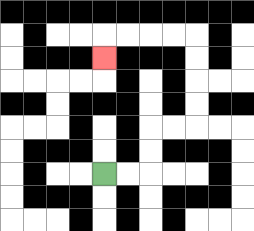{'start': '[4, 7]', 'end': '[4, 2]', 'path_directions': 'R,R,U,U,R,R,U,U,U,U,L,L,L,L,D', 'path_coordinates': '[[4, 7], [5, 7], [6, 7], [6, 6], [6, 5], [7, 5], [8, 5], [8, 4], [8, 3], [8, 2], [8, 1], [7, 1], [6, 1], [5, 1], [4, 1], [4, 2]]'}